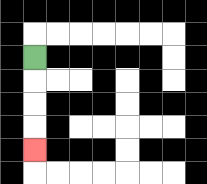{'start': '[1, 2]', 'end': '[1, 6]', 'path_directions': 'D,D,D,D', 'path_coordinates': '[[1, 2], [1, 3], [1, 4], [1, 5], [1, 6]]'}